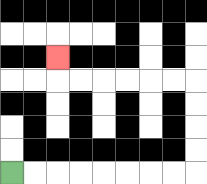{'start': '[0, 7]', 'end': '[2, 2]', 'path_directions': 'R,R,R,R,R,R,R,R,U,U,U,U,L,L,L,L,L,L,U', 'path_coordinates': '[[0, 7], [1, 7], [2, 7], [3, 7], [4, 7], [5, 7], [6, 7], [7, 7], [8, 7], [8, 6], [8, 5], [8, 4], [8, 3], [7, 3], [6, 3], [5, 3], [4, 3], [3, 3], [2, 3], [2, 2]]'}